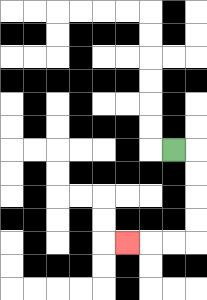{'start': '[7, 6]', 'end': '[5, 10]', 'path_directions': 'R,D,D,D,D,L,L,L', 'path_coordinates': '[[7, 6], [8, 6], [8, 7], [8, 8], [8, 9], [8, 10], [7, 10], [6, 10], [5, 10]]'}